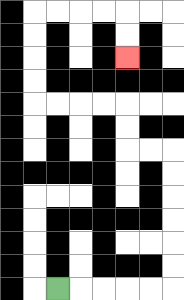{'start': '[2, 12]', 'end': '[5, 2]', 'path_directions': 'R,R,R,R,R,U,U,U,U,U,U,L,L,U,U,L,L,L,L,U,U,U,U,R,R,R,R,D,D', 'path_coordinates': '[[2, 12], [3, 12], [4, 12], [5, 12], [6, 12], [7, 12], [7, 11], [7, 10], [7, 9], [7, 8], [7, 7], [7, 6], [6, 6], [5, 6], [5, 5], [5, 4], [4, 4], [3, 4], [2, 4], [1, 4], [1, 3], [1, 2], [1, 1], [1, 0], [2, 0], [3, 0], [4, 0], [5, 0], [5, 1], [5, 2]]'}